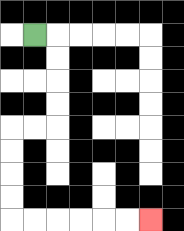{'start': '[1, 1]', 'end': '[6, 9]', 'path_directions': 'R,D,D,D,D,L,L,D,D,D,D,R,R,R,R,R,R', 'path_coordinates': '[[1, 1], [2, 1], [2, 2], [2, 3], [2, 4], [2, 5], [1, 5], [0, 5], [0, 6], [0, 7], [0, 8], [0, 9], [1, 9], [2, 9], [3, 9], [4, 9], [5, 9], [6, 9]]'}